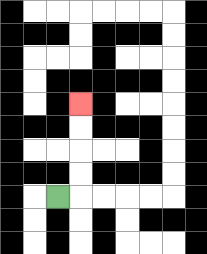{'start': '[2, 8]', 'end': '[3, 4]', 'path_directions': 'R,U,U,U,U', 'path_coordinates': '[[2, 8], [3, 8], [3, 7], [3, 6], [3, 5], [3, 4]]'}